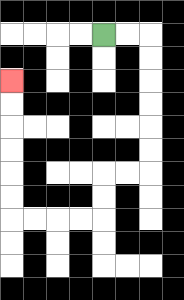{'start': '[4, 1]', 'end': '[0, 3]', 'path_directions': 'R,R,D,D,D,D,D,D,L,L,D,D,L,L,L,L,U,U,U,U,U,U', 'path_coordinates': '[[4, 1], [5, 1], [6, 1], [6, 2], [6, 3], [6, 4], [6, 5], [6, 6], [6, 7], [5, 7], [4, 7], [4, 8], [4, 9], [3, 9], [2, 9], [1, 9], [0, 9], [0, 8], [0, 7], [0, 6], [0, 5], [0, 4], [0, 3]]'}